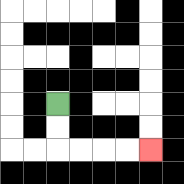{'start': '[2, 4]', 'end': '[6, 6]', 'path_directions': 'D,D,R,R,R,R', 'path_coordinates': '[[2, 4], [2, 5], [2, 6], [3, 6], [4, 6], [5, 6], [6, 6]]'}